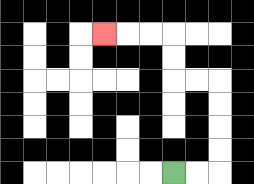{'start': '[7, 7]', 'end': '[4, 1]', 'path_directions': 'R,R,U,U,U,U,L,L,U,U,L,L,L', 'path_coordinates': '[[7, 7], [8, 7], [9, 7], [9, 6], [9, 5], [9, 4], [9, 3], [8, 3], [7, 3], [7, 2], [7, 1], [6, 1], [5, 1], [4, 1]]'}